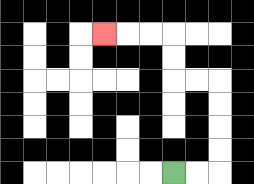{'start': '[7, 7]', 'end': '[4, 1]', 'path_directions': 'R,R,U,U,U,U,L,L,U,U,L,L,L', 'path_coordinates': '[[7, 7], [8, 7], [9, 7], [9, 6], [9, 5], [9, 4], [9, 3], [8, 3], [7, 3], [7, 2], [7, 1], [6, 1], [5, 1], [4, 1]]'}